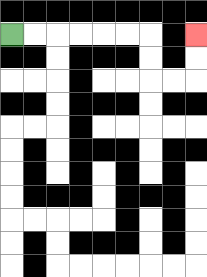{'start': '[0, 1]', 'end': '[8, 1]', 'path_directions': 'R,R,R,R,R,R,D,D,R,R,U,U', 'path_coordinates': '[[0, 1], [1, 1], [2, 1], [3, 1], [4, 1], [5, 1], [6, 1], [6, 2], [6, 3], [7, 3], [8, 3], [8, 2], [8, 1]]'}